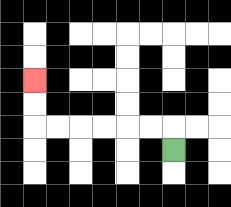{'start': '[7, 6]', 'end': '[1, 3]', 'path_directions': 'U,L,L,L,L,L,L,U,U', 'path_coordinates': '[[7, 6], [7, 5], [6, 5], [5, 5], [4, 5], [3, 5], [2, 5], [1, 5], [1, 4], [1, 3]]'}